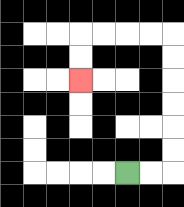{'start': '[5, 7]', 'end': '[3, 3]', 'path_directions': 'R,R,U,U,U,U,U,U,L,L,L,L,D,D', 'path_coordinates': '[[5, 7], [6, 7], [7, 7], [7, 6], [7, 5], [7, 4], [7, 3], [7, 2], [7, 1], [6, 1], [5, 1], [4, 1], [3, 1], [3, 2], [3, 3]]'}